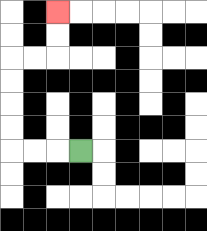{'start': '[3, 6]', 'end': '[2, 0]', 'path_directions': 'L,L,L,U,U,U,U,R,R,U,U', 'path_coordinates': '[[3, 6], [2, 6], [1, 6], [0, 6], [0, 5], [0, 4], [0, 3], [0, 2], [1, 2], [2, 2], [2, 1], [2, 0]]'}